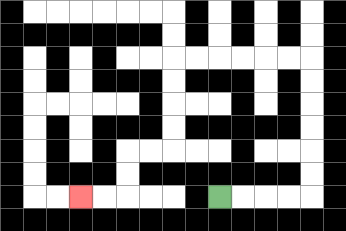{'start': '[9, 8]', 'end': '[3, 8]', 'path_directions': 'R,R,R,R,U,U,U,U,U,U,L,L,L,L,L,L,D,D,D,D,L,L,D,D,L,L', 'path_coordinates': '[[9, 8], [10, 8], [11, 8], [12, 8], [13, 8], [13, 7], [13, 6], [13, 5], [13, 4], [13, 3], [13, 2], [12, 2], [11, 2], [10, 2], [9, 2], [8, 2], [7, 2], [7, 3], [7, 4], [7, 5], [7, 6], [6, 6], [5, 6], [5, 7], [5, 8], [4, 8], [3, 8]]'}